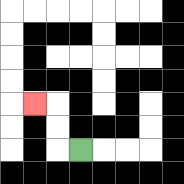{'start': '[3, 6]', 'end': '[1, 4]', 'path_directions': 'L,U,U,L', 'path_coordinates': '[[3, 6], [2, 6], [2, 5], [2, 4], [1, 4]]'}